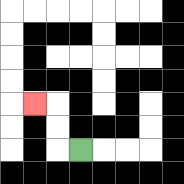{'start': '[3, 6]', 'end': '[1, 4]', 'path_directions': 'L,U,U,L', 'path_coordinates': '[[3, 6], [2, 6], [2, 5], [2, 4], [1, 4]]'}